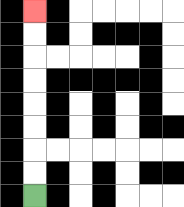{'start': '[1, 8]', 'end': '[1, 0]', 'path_directions': 'U,U,U,U,U,U,U,U', 'path_coordinates': '[[1, 8], [1, 7], [1, 6], [1, 5], [1, 4], [1, 3], [1, 2], [1, 1], [1, 0]]'}